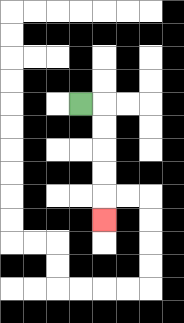{'start': '[3, 4]', 'end': '[4, 9]', 'path_directions': 'R,D,D,D,D,D', 'path_coordinates': '[[3, 4], [4, 4], [4, 5], [4, 6], [4, 7], [4, 8], [4, 9]]'}